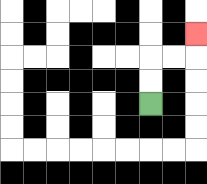{'start': '[6, 4]', 'end': '[8, 1]', 'path_directions': 'U,U,R,R,U', 'path_coordinates': '[[6, 4], [6, 3], [6, 2], [7, 2], [8, 2], [8, 1]]'}